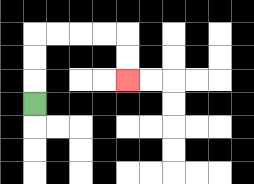{'start': '[1, 4]', 'end': '[5, 3]', 'path_directions': 'U,U,U,R,R,R,R,D,D', 'path_coordinates': '[[1, 4], [1, 3], [1, 2], [1, 1], [2, 1], [3, 1], [4, 1], [5, 1], [5, 2], [5, 3]]'}